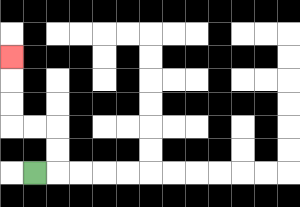{'start': '[1, 7]', 'end': '[0, 2]', 'path_directions': 'R,U,U,L,L,U,U,U', 'path_coordinates': '[[1, 7], [2, 7], [2, 6], [2, 5], [1, 5], [0, 5], [0, 4], [0, 3], [0, 2]]'}